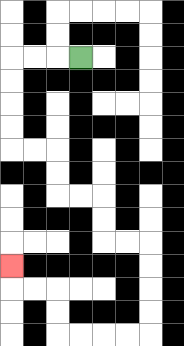{'start': '[3, 2]', 'end': '[0, 11]', 'path_directions': 'L,L,L,D,D,D,D,R,R,D,D,R,R,D,D,R,R,D,D,D,D,L,L,L,L,U,U,L,L,U', 'path_coordinates': '[[3, 2], [2, 2], [1, 2], [0, 2], [0, 3], [0, 4], [0, 5], [0, 6], [1, 6], [2, 6], [2, 7], [2, 8], [3, 8], [4, 8], [4, 9], [4, 10], [5, 10], [6, 10], [6, 11], [6, 12], [6, 13], [6, 14], [5, 14], [4, 14], [3, 14], [2, 14], [2, 13], [2, 12], [1, 12], [0, 12], [0, 11]]'}